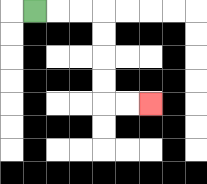{'start': '[1, 0]', 'end': '[6, 4]', 'path_directions': 'R,R,R,D,D,D,D,R,R', 'path_coordinates': '[[1, 0], [2, 0], [3, 0], [4, 0], [4, 1], [4, 2], [4, 3], [4, 4], [5, 4], [6, 4]]'}